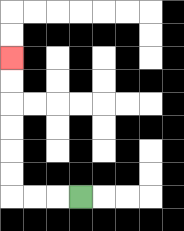{'start': '[3, 8]', 'end': '[0, 2]', 'path_directions': 'L,L,L,U,U,U,U,U,U', 'path_coordinates': '[[3, 8], [2, 8], [1, 8], [0, 8], [0, 7], [0, 6], [0, 5], [0, 4], [0, 3], [0, 2]]'}